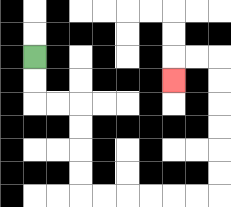{'start': '[1, 2]', 'end': '[7, 3]', 'path_directions': 'D,D,R,R,D,D,D,D,R,R,R,R,R,R,U,U,U,U,U,U,L,L,D', 'path_coordinates': '[[1, 2], [1, 3], [1, 4], [2, 4], [3, 4], [3, 5], [3, 6], [3, 7], [3, 8], [4, 8], [5, 8], [6, 8], [7, 8], [8, 8], [9, 8], [9, 7], [9, 6], [9, 5], [9, 4], [9, 3], [9, 2], [8, 2], [7, 2], [7, 3]]'}